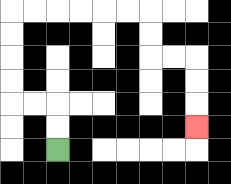{'start': '[2, 6]', 'end': '[8, 5]', 'path_directions': 'U,U,L,L,U,U,U,U,R,R,R,R,R,R,D,D,R,R,D,D,D', 'path_coordinates': '[[2, 6], [2, 5], [2, 4], [1, 4], [0, 4], [0, 3], [0, 2], [0, 1], [0, 0], [1, 0], [2, 0], [3, 0], [4, 0], [5, 0], [6, 0], [6, 1], [6, 2], [7, 2], [8, 2], [8, 3], [8, 4], [8, 5]]'}